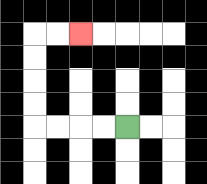{'start': '[5, 5]', 'end': '[3, 1]', 'path_directions': 'L,L,L,L,U,U,U,U,R,R', 'path_coordinates': '[[5, 5], [4, 5], [3, 5], [2, 5], [1, 5], [1, 4], [1, 3], [1, 2], [1, 1], [2, 1], [3, 1]]'}